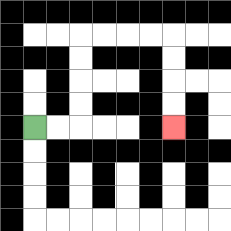{'start': '[1, 5]', 'end': '[7, 5]', 'path_directions': 'R,R,U,U,U,U,R,R,R,R,D,D,D,D', 'path_coordinates': '[[1, 5], [2, 5], [3, 5], [3, 4], [3, 3], [3, 2], [3, 1], [4, 1], [5, 1], [6, 1], [7, 1], [7, 2], [7, 3], [7, 4], [7, 5]]'}